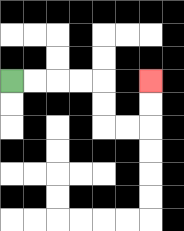{'start': '[0, 3]', 'end': '[6, 3]', 'path_directions': 'R,R,R,R,D,D,R,R,U,U', 'path_coordinates': '[[0, 3], [1, 3], [2, 3], [3, 3], [4, 3], [4, 4], [4, 5], [5, 5], [6, 5], [6, 4], [6, 3]]'}